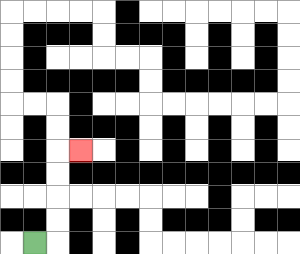{'start': '[1, 10]', 'end': '[3, 6]', 'path_directions': 'R,U,U,U,U,R', 'path_coordinates': '[[1, 10], [2, 10], [2, 9], [2, 8], [2, 7], [2, 6], [3, 6]]'}